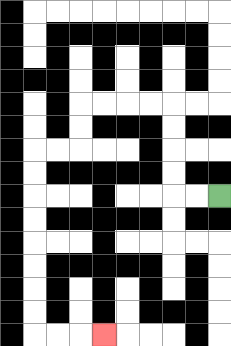{'start': '[9, 8]', 'end': '[4, 14]', 'path_directions': 'L,L,U,U,U,U,L,L,L,L,D,D,L,L,D,D,D,D,D,D,D,D,R,R,R', 'path_coordinates': '[[9, 8], [8, 8], [7, 8], [7, 7], [7, 6], [7, 5], [7, 4], [6, 4], [5, 4], [4, 4], [3, 4], [3, 5], [3, 6], [2, 6], [1, 6], [1, 7], [1, 8], [1, 9], [1, 10], [1, 11], [1, 12], [1, 13], [1, 14], [2, 14], [3, 14], [4, 14]]'}